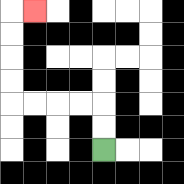{'start': '[4, 6]', 'end': '[1, 0]', 'path_directions': 'U,U,L,L,L,L,U,U,U,U,R', 'path_coordinates': '[[4, 6], [4, 5], [4, 4], [3, 4], [2, 4], [1, 4], [0, 4], [0, 3], [0, 2], [0, 1], [0, 0], [1, 0]]'}